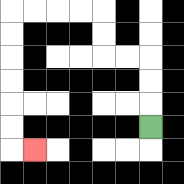{'start': '[6, 5]', 'end': '[1, 6]', 'path_directions': 'U,U,U,L,L,U,U,L,L,L,L,D,D,D,D,D,D,R', 'path_coordinates': '[[6, 5], [6, 4], [6, 3], [6, 2], [5, 2], [4, 2], [4, 1], [4, 0], [3, 0], [2, 0], [1, 0], [0, 0], [0, 1], [0, 2], [0, 3], [0, 4], [0, 5], [0, 6], [1, 6]]'}